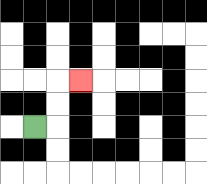{'start': '[1, 5]', 'end': '[3, 3]', 'path_directions': 'R,U,U,R', 'path_coordinates': '[[1, 5], [2, 5], [2, 4], [2, 3], [3, 3]]'}